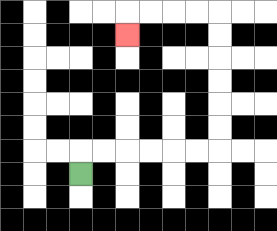{'start': '[3, 7]', 'end': '[5, 1]', 'path_directions': 'U,R,R,R,R,R,R,U,U,U,U,U,U,L,L,L,L,D', 'path_coordinates': '[[3, 7], [3, 6], [4, 6], [5, 6], [6, 6], [7, 6], [8, 6], [9, 6], [9, 5], [9, 4], [9, 3], [9, 2], [9, 1], [9, 0], [8, 0], [7, 0], [6, 0], [5, 0], [5, 1]]'}